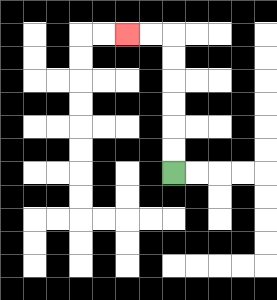{'start': '[7, 7]', 'end': '[5, 1]', 'path_directions': 'U,U,U,U,U,U,L,L', 'path_coordinates': '[[7, 7], [7, 6], [7, 5], [7, 4], [7, 3], [7, 2], [7, 1], [6, 1], [5, 1]]'}